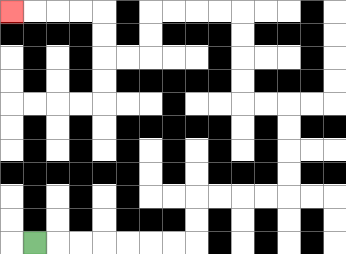{'start': '[1, 10]', 'end': '[0, 0]', 'path_directions': 'R,R,R,R,R,R,R,U,U,R,R,R,R,U,U,U,U,L,L,U,U,U,U,L,L,L,L,D,D,L,L,U,U,L,L,L,L', 'path_coordinates': '[[1, 10], [2, 10], [3, 10], [4, 10], [5, 10], [6, 10], [7, 10], [8, 10], [8, 9], [8, 8], [9, 8], [10, 8], [11, 8], [12, 8], [12, 7], [12, 6], [12, 5], [12, 4], [11, 4], [10, 4], [10, 3], [10, 2], [10, 1], [10, 0], [9, 0], [8, 0], [7, 0], [6, 0], [6, 1], [6, 2], [5, 2], [4, 2], [4, 1], [4, 0], [3, 0], [2, 0], [1, 0], [0, 0]]'}